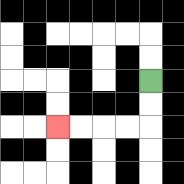{'start': '[6, 3]', 'end': '[2, 5]', 'path_directions': 'D,D,L,L,L,L', 'path_coordinates': '[[6, 3], [6, 4], [6, 5], [5, 5], [4, 5], [3, 5], [2, 5]]'}